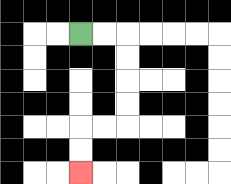{'start': '[3, 1]', 'end': '[3, 7]', 'path_directions': 'R,R,D,D,D,D,L,L,D,D', 'path_coordinates': '[[3, 1], [4, 1], [5, 1], [5, 2], [5, 3], [5, 4], [5, 5], [4, 5], [3, 5], [3, 6], [3, 7]]'}